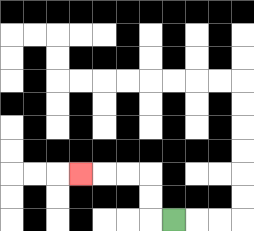{'start': '[7, 9]', 'end': '[3, 7]', 'path_directions': 'L,U,U,L,L,L', 'path_coordinates': '[[7, 9], [6, 9], [6, 8], [6, 7], [5, 7], [4, 7], [3, 7]]'}